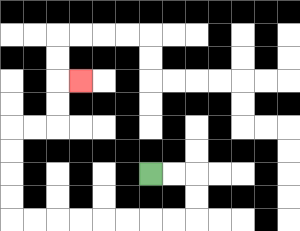{'start': '[6, 7]', 'end': '[3, 3]', 'path_directions': 'R,R,D,D,L,L,L,L,L,L,L,L,U,U,U,U,R,R,U,U,R', 'path_coordinates': '[[6, 7], [7, 7], [8, 7], [8, 8], [8, 9], [7, 9], [6, 9], [5, 9], [4, 9], [3, 9], [2, 9], [1, 9], [0, 9], [0, 8], [0, 7], [0, 6], [0, 5], [1, 5], [2, 5], [2, 4], [2, 3], [3, 3]]'}